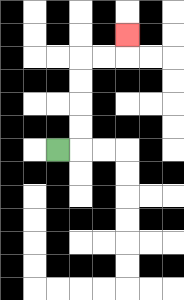{'start': '[2, 6]', 'end': '[5, 1]', 'path_directions': 'R,U,U,U,U,R,R,U', 'path_coordinates': '[[2, 6], [3, 6], [3, 5], [3, 4], [3, 3], [3, 2], [4, 2], [5, 2], [5, 1]]'}